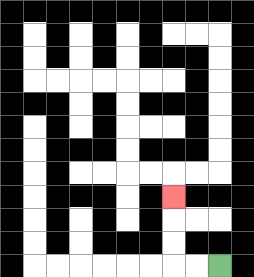{'start': '[9, 11]', 'end': '[7, 8]', 'path_directions': 'L,L,U,U,U', 'path_coordinates': '[[9, 11], [8, 11], [7, 11], [7, 10], [7, 9], [7, 8]]'}